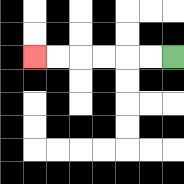{'start': '[7, 2]', 'end': '[1, 2]', 'path_directions': 'L,L,L,L,L,L', 'path_coordinates': '[[7, 2], [6, 2], [5, 2], [4, 2], [3, 2], [2, 2], [1, 2]]'}